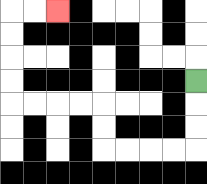{'start': '[8, 3]', 'end': '[2, 0]', 'path_directions': 'D,D,D,L,L,L,L,U,U,L,L,L,L,U,U,U,U,R,R', 'path_coordinates': '[[8, 3], [8, 4], [8, 5], [8, 6], [7, 6], [6, 6], [5, 6], [4, 6], [4, 5], [4, 4], [3, 4], [2, 4], [1, 4], [0, 4], [0, 3], [0, 2], [0, 1], [0, 0], [1, 0], [2, 0]]'}